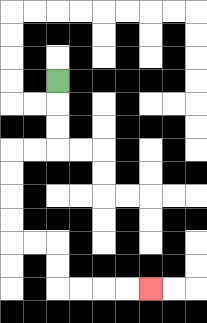{'start': '[2, 3]', 'end': '[6, 12]', 'path_directions': 'D,D,D,L,L,D,D,D,D,R,R,D,D,R,R,R,R', 'path_coordinates': '[[2, 3], [2, 4], [2, 5], [2, 6], [1, 6], [0, 6], [0, 7], [0, 8], [0, 9], [0, 10], [1, 10], [2, 10], [2, 11], [2, 12], [3, 12], [4, 12], [5, 12], [6, 12]]'}